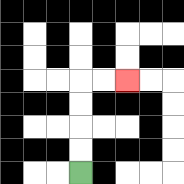{'start': '[3, 7]', 'end': '[5, 3]', 'path_directions': 'U,U,U,U,R,R', 'path_coordinates': '[[3, 7], [3, 6], [3, 5], [3, 4], [3, 3], [4, 3], [5, 3]]'}